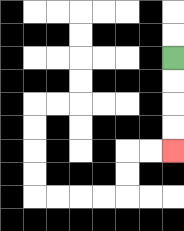{'start': '[7, 2]', 'end': '[7, 6]', 'path_directions': 'D,D,D,D', 'path_coordinates': '[[7, 2], [7, 3], [7, 4], [7, 5], [7, 6]]'}